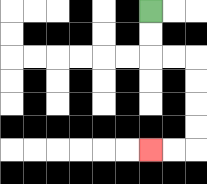{'start': '[6, 0]', 'end': '[6, 6]', 'path_directions': 'D,D,R,R,D,D,D,D,L,L', 'path_coordinates': '[[6, 0], [6, 1], [6, 2], [7, 2], [8, 2], [8, 3], [8, 4], [8, 5], [8, 6], [7, 6], [6, 6]]'}